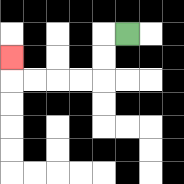{'start': '[5, 1]', 'end': '[0, 2]', 'path_directions': 'L,D,D,L,L,L,L,U', 'path_coordinates': '[[5, 1], [4, 1], [4, 2], [4, 3], [3, 3], [2, 3], [1, 3], [0, 3], [0, 2]]'}